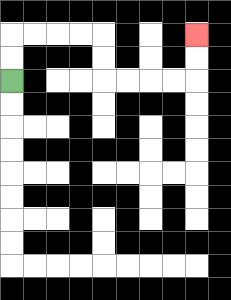{'start': '[0, 3]', 'end': '[8, 1]', 'path_directions': 'U,U,R,R,R,R,D,D,R,R,R,R,U,U', 'path_coordinates': '[[0, 3], [0, 2], [0, 1], [1, 1], [2, 1], [3, 1], [4, 1], [4, 2], [4, 3], [5, 3], [6, 3], [7, 3], [8, 3], [8, 2], [8, 1]]'}